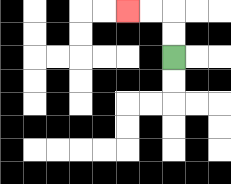{'start': '[7, 2]', 'end': '[5, 0]', 'path_directions': 'U,U,L,L', 'path_coordinates': '[[7, 2], [7, 1], [7, 0], [6, 0], [5, 0]]'}